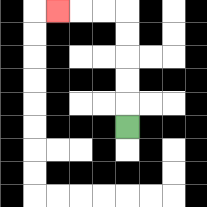{'start': '[5, 5]', 'end': '[2, 0]', 'path_directions': 'U,U,U,U,U,L,L,L', 'path_coordinates': '[[5, 5], [5, 4], [5, 3], [5, 2], [5, 1], [5, 0], [4, 0], [3, 0], [2, 0]]'}